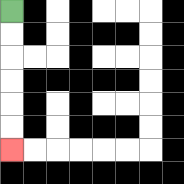{'start': '[0, 0]', 'end': '[0, 6]', 'path_directions': 'D,D,D,D,D,D', 'path_coordinates': '[[0, 0], [0, 1], [0, 2], [0, 3], [0, 4], [0, 5], [0, 6]]'}